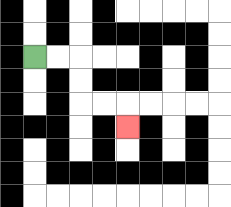{'start': '[1, 2]', 'end': '[5, 5]', 'path_directions': 'R,R,D,D,R,R,D', 'path_coordinates': '[[1, 2], [2, 2], [3, 2], [3, 3], [3, 4], [4, 4], [5, 4], [5, 5]]'}